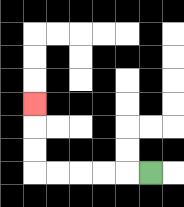{'start': '[6, 7]', 'end': '[1, 4]', 'path_directions': 'L,L,L,L,L,U,U,U', 'path_coordinates': '[[6, 7], [5, 7], [4, 7], [3, 7], [2, 7], [1, 7], [1, 6], [1, 5], [1, 4]]'}